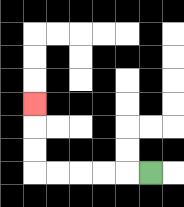{'start': '[6, 7]', 'end': '[1, 4]', 'path_directions': 'L,L,L,L,L,U,U,U', 'path_coordinates': '[[6, 7], [5, 7], [4, 7], [3, 7], [2, 7], [1, 7], [1, 6], [1, 5], [1, 4]]'}